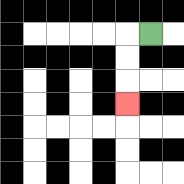{'start': '[6, 1]', 'end': '[5, 4]', 'path_directions': 'L,D,D,D', 'path_coordinates': '[[6, 1], [5, 1], [5, 2], [5, 3], [5, 4]]'}